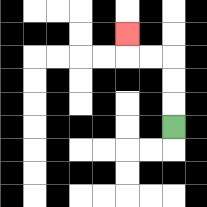{'start': '[7, 5]', 'end': '[5, 1]', 'path_directions': 'U,U,U,L,L,U', 'path_coordinates': '[[7, 5], [7, 4], [7, 3], [7, 2], [6, 2], [5, 2], [5, 1]]'}